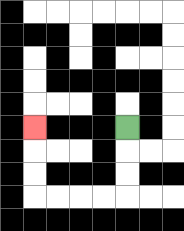{'start': '[5, 5]', 'end': '[1, 5]', 'path_directions': 'D,D,D,L,L,L,L,U,U,U', 'path_coordinates': '[[5, 5], [5, 6], [5, 7], [5, 8], [4, 8], [3, 8], [2, 8], [1, 8], [1, 7], [1, 6], [1, 5]]'}